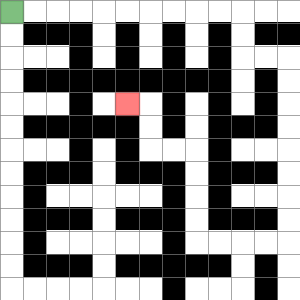{'start': '[0, 0]', 'end': '[5, 4]', 'path_directions': 'R,R,R,R,R,R,R,R,R,R,D,D,R,R,D,D,D,D,D,D,D,D,L,L,L,L,U,U,U,U,L,L,U,U,L', 'path_coordinates': '[[0, 0], [1, 0], [2, 0], [3, 0], [4, 0], [5, 0], [6, 0], [7, 0], [8, 0], [9, 0], [10, 0], [10, 1], [10, 2], [11, 2], [12, 2], [12, 3], [12, 4], [12, 5], [12, 6], [12, 7], [12, 8], [12, 9], [12, 10], [11, 10], [10, 10], [9, 10], [8, 10], [8, 9], [8, 8], [8, 7], [8, 6], [7, 6], [6, 6], [6, 5], [6, 4], [5, 4]]'}